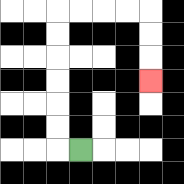{'start': '[3, 6]', 'end': '[6, 3]', 'path_directions': 'L,U,U,U,U,U,U,R,R,R,R,D,D,D', 'path_coordinates': '[[3, 6], [2, 6], [2, 5], [2, 4], [2, 3], [2, 2], [2, 1], [2, 0], [3, 0], [4, 0], [5, 0], [6, 0], [6, 1], [6, 2], [6, 3]]'}